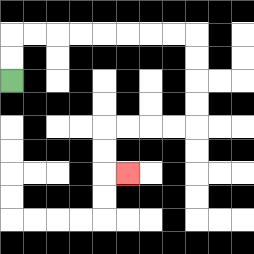{'start': '[0, 3]', 'end': '[5, 7]', 'path_directions': 'U,U,R,R,R,R,R,R,R,R,D,D,D,D,L,L,L,L,D,D,R', 'path_coordinates': '[[0, 3], [0, 2], [0, 1], [1, 1], [2, 1], [3, 1], [4, 1], [5, 1], [6, 1], [7, 1], [8, 1], [8, 2], [8, 3], [8, 4], [8, 5], [7, 5], [6, 5], [5, 5], [4, 5], [4, 6], [4, 7], [5, 7]]'}